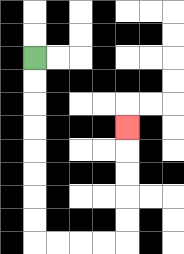{'start': '[1, 2]', 'end': '[5, 5]', 'path_directions': 'D,D,D,D,D,D,D,D,R,R,R,R,U,U,U,U,U', 'path_coordinates': '[[1, 2], [1, 3], [1, 4], [1, 5], [1, 6], [1, 7], [1, 8], [1, 9], [1, 10], [2, 10], [3, 10], [4, 10], [5, 10], [5, 9], [5, 8], [5, 7], [5, 6], [5, 5]]'}